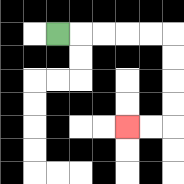{'start': '[2, 1]', 'end': '[5, 5]', 'path_directions': 'R,R,R,R,R,D,D,D,D,L,L', 'path_coordinates': '[[2, 1], [3, 1], [4, 1], [5, 1], [6, 1], [7, 1], [7, 2], [7, 3], [7, 4], [7, 5], [6, 5], [5, 5]]'}